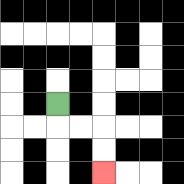{'start': '[2, 4]', 'end': '[4, 7]', 'path_directions': 'D,R,R,D,D', 'path_coordinates': '[[2, 4], [2, 5], [3, 5], [4, 5], [4, 6], [4, 7]]'}